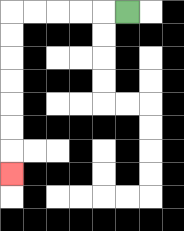{'start': '[5, 0]', 'end': '[0, 7]', 'path_directions': 'L,L,L,L,L,D,D,D,D,D,D,D', 'path_coordinates': '[[5, 0], [4, 0], [3, 0], [2, 0], [1, 0], [0, 0], [0, 1], [0, 2], [0, 3], [0, 4], [0, 5], [0, 6], [0, 7]]'}